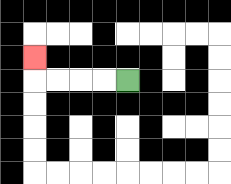{'start': '[5, 3]', 'end': '[1, 2]', 'path_directions': 'L,L,L,L,U', 'path_coordinates': '[[5, 3], [4, 3], [3, 3], [2, 3], [1, 3], [1, 2]]'}